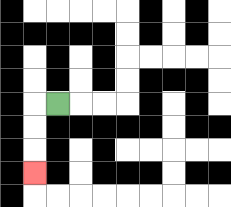{'start': '[2, 4]', 'end': '[1, 7]', 'path_directions': 'L,D,D,D', 'path_coordinates': '[[2, 4], [1, 4], [1, 5], [1, 6], [1, 7]]'}